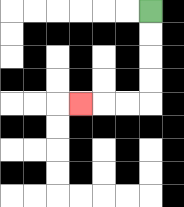{'start': '[6, 0]', 'end': '[3, 4]', 'path_directions': 'D,D,D,D,L,L,L', 'path_coordinates': '[[6, 0], [6, 1], [6, 2], [6, 3], [6, 4], [5, 4], [4, 4], [3, 4]]'}